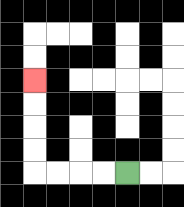{'start': '[5, 7]', 'end': '[1, 3]', 'path_directions': 'L,L,L,L,U,U,U,U', 'path_coordinates': '[[5, 7], [4, 7], [3, 7], [2, 7], [1, 7], [1, 6], [1, 5], [1, 4], [1, 3]]'}